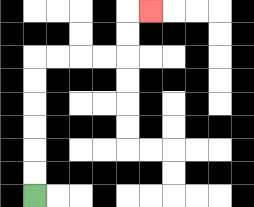{'start': '[1, 8]', 'end': '[6, 0]', 'path_directions': 'U,U,U,U,U,U,R,R,R,R,U,U,R', 'path_coordinates': '[[1, 8], [1, 7], [1, 6], [1, 5], [1, 4], [1, 3], [1, 2], [2, 2], [3, 2], [4, 2], [5, 2], [5, 1], [5, 0], [6, 0]]'}